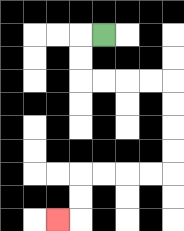{'start': '[4, 1]', 'end': '[2, 9]', 'path_directions': 'L,D,D,R,R,R,R,D,D,D,D,L,L,L,L,D,D,L', 'path_coordinates': '[[4, 1], [3, 1], [3, 2], [3, 3], [4, 3], [5, 3], [6, 3], [7, 3], [7, 4], [7, 5], [7, 6], [7, 7], [6, 7], [5, 7], [4, 7], [3, 7], [3, 8], [3, 9], [2, 9]]'}